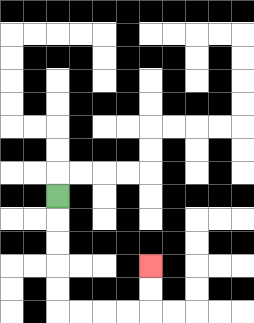{'start': '[2, 8]', 'end': '[6, 11]', 'path_directions': 'D,D,D,D,D,R,R,R,R,U,U', 'path_coordinates': '[[2, 8], [2, 9], [2, 10], [2, 11], [2, 12], [2, 13], [3, 13], [4, 13], [5, 13], [6, 13], [6, 12], [6, 11]]'}